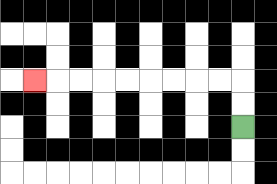{'start': '[10, 5]', 'end': '[1, 3]', 'path_directions': 'U,U,L,L,L,L,L,L,L,L,L', 'path_coordinates': '[[10, 5], [10, 4], [10, 3], [9, 3], [8, 3], [7, 3], [6, 3], [5, 3], [4, 3], [3, 3], [2, 3], [1, 3]]'}